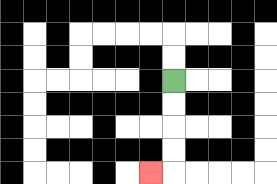{'start': '[7, 3]', 'end': '[6, 7]', 'path_directions': 'D,D,D,D,L', 'path_coordinates': '[[7, 3], [7, 4], [7, 5], [7, 6], [7, 7], [6, 7]]'}